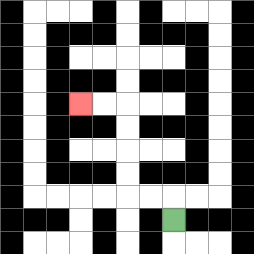{'start': '[7, 9]', 'end': '[3, 4]', 'path_directions': 'U,L,L,U,U,U,U,L,L', 'path_coordinates': '[[7, 9], [7, 8], [6, 8], [5, 8], [5, 7], [5, 6], [5, 5], [5, 4], [4, 4], [3, 4]]'}